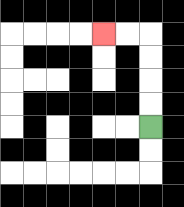{'start': '[6, 5]', 'end': '[4, 1]', 'path_directions': 'U,U,U,U,L,L', 'path_coordinates': '[[6, 5], [6, 4], [6, 3], [6, 2], [6, 1], [5, 1], [4, 1]]'}